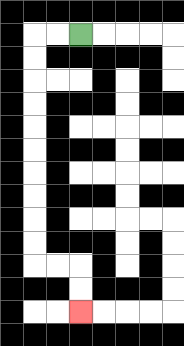{'start': '[3, 1]', 'end': '[3, 13]', 'path_directions': 'L,L,D,D,D,D,D,D,D,D,D,D,R,R,D,D', 'path_coordinates': '[[3, 1], [2, 1], [1, 1], [1, 2], [1, 3], [1, 4], [1, 5], [1, 6], [1, 7], [1, 8], [1, 9], [1, 10], [1, 11], [2, 11], [3, 11], [3, 12], [3, 13]]'}